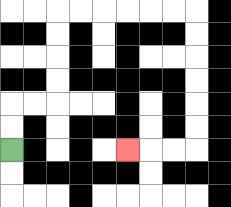{'start': '[0, 6]', 'end': '[5, 6]', 'path_directions': 'U,U,R,R,U,U,U,U,R,R,R,R,R,R,D,D,D,D,D,D,L,L,L', 'path_coordinates': '[[0, 6], [0, 5], [0, 4], [1, 4], [2, 4], [2, 3], [2, 2], [2, 1], [2, 0], [3, 0], [4, 0], [5, 0], [6, 0], [7, 0], [8, 0], [8, 1], [8, 2], [8, 3], [8, 4], [8, 5], [8, 6], [7, 6], [6, 6], [5, 6]]'}